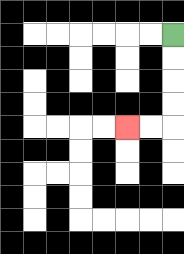{'start': '[7, 1]', 'end': '[5, 5]', 'path_directions': 'D,D,D,D,L,L', 'path_coordinates': '[[7, 1], [7, 2], [7, 3], [7, 4], [7, 5], [6, 5], [5, 5]]'}